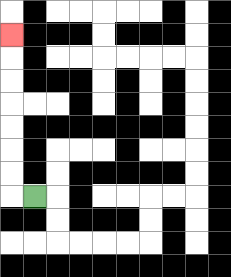{'start': '[1, 8]', 'end': '[0, 1]', 'path_directions': 'L,U,U,U,U,U,U,U', 'path_coordinates': '[[1, 8], [0, 8], [0, 7], [0, 6], [0, 5], [0, 4], [0, 3], [0, 2], [0, 1]]'}